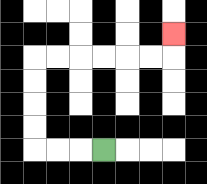{'start': '[4, 6]', 'end': '[7, 1]', 'path_directions': 'L,L,L,U,U,U,U,R,R,R,R,R,R,U', 'path_coordinates': '[[4, 6], [3, 6], [2, 6], [1, 6], [1, 5], [1, 4], [1, 3], [1, 2], [2, 2], [3, 2], [4, 2], [5, 2], [6, 2], [7, 2], [7, 1]]'}